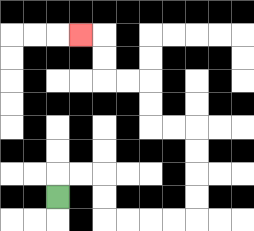{'start': '[2, 8]', 'end': '[3, 1]', 'path_directions': 'U,R,R,D,D,R,R,R,R,U,U,U,U,L,L,U,U,L,L,U,U,L', 'path_coordinates': '[[2, 8], [2, 7], [3, 7], [4, 7], [4, 8], [4, 9], [5, 9], [6, 9], [7, 9], [8, 9], [8, 8], [8, 7], [8, 6], [8, 5], [7, 5], [6, 5], [6, 4], [6, 3], [5, 3], [4, 3], [4, 2], [4, 1], [3, 1]]'}